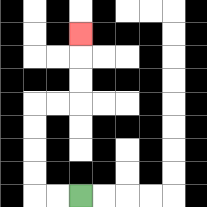{'start': '[3, 8]', 'end': '[3, 1]', 'path_directions': 'L,L,U,U,U,U,R,R,U,U,U', 'path_coordinates': '[[3, 8], [2, 8], [1, 8], [1, 7], [1, 6], [1, 5], [1, 4], [2, 4], [3, 4], [3, 3], [3, 2], [3, 1]]'}